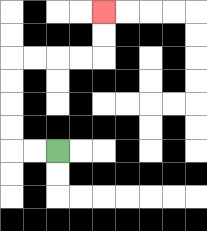{'start': '[2, 6]', 'end': '[4, 0]', 'path_directions': 'L,L,U,U,U,U,R,R,R,R,U,U', 'path_coordinates': '[[2, 6], [1, 6], [0, 6], [0, 5], [0, 4], [0, 3], [0, 2], [1, 2], [2, 2], [3, 2], [4, 2], [4, 1], [4, 0]]'}